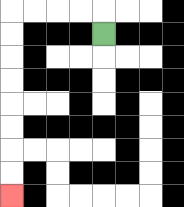{'start': '[4, 1]', 'end': '[0, 8]', 'path_directions': 'U,L,L,L,L,D,D,D,D,D,D,D,D', 'path_coordinates': '[[4, 1], [4, 0], [3, 0], [2, 0], [1, 0], [0, 0], [0, 1], [0, 2], [0, 3], [0, 4], [0, 5], [0, 6], [0, 7], [0, 8]]'}